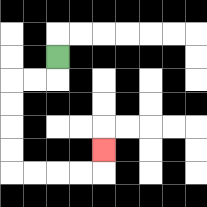{'start': '[2, 2]', 'end': '[4, 6]', 'path_directions': 'D,L,L,D,D,D,D,R,R,R,R,U', 'path_coordinates': '[[2, 2], [2, 3], [1, 3], [0, 3], [0, 4], [0, 5], [0, 6], [0, 7], [1, 7], [2, 7], [3, 7], [4, 7], [4, 6]]'}